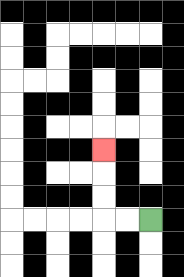{'start': '[6, 9]', 'end': '[4, 6]', 'path_directions': 'L,L,U,U,U', 'path_coordinates': '[[6, 9], [5, 9], [4, 9], [4, 8], [4, 7], [4, 6]]'}